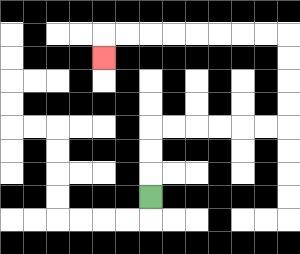{'start': '[6, 8]', 'end': '[4, 2]', 'path_directions': 'U,U,U,R,R,R,R,R,R,U,U,U,U,L,L,L,L,L,L,L,L,D', 'path_coordinates': '[[6, 8], [6, 7], [6, 6], [6, 5], [7, 5], [8, 5], [9, 5], [10, 5], [11, 5], [12, 5], [12, 4], [12, 3], [12, 2], [12, 1], [11, 1], [10, 1], [9, 1], [8, 1], [7, 1], [6, 1], [5, 1], [4, 1], [4, 2]]'}